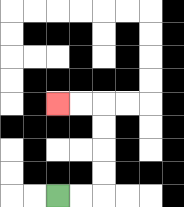{'start': '[2, 8]', 'end': '[2, 4]', 'path_directions': 'R,R,U,U,U,U,L,L', 'path_coordinates': '[[2, 8], [3, 8], [4, 8], [4, 7], [4, 6], [4, 5], [4, 4], [3, 4], [2, 4]]'}